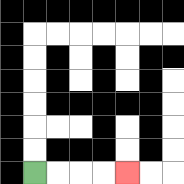{'start': '[1, 7]', 'end': '[5, 7]', 'path_directions': 'R,R,R,R', 'path_coordinates': '[[1, 7], [2, 7], [3, 7], [4, 7], [5, 7]]'}